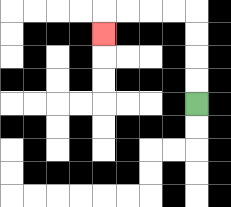{'start': '[8, 4]', 'end': '[4, 1]', 'path_directions': 'U,U,U,U,L,L,L,L,D', 'path_coordinates': '[[8, 4], [8, 3], [8, 2], [8, 1], [8, 0], [7, 0], [6, 0], [5, 0], [4, 0], [4, 1]]'}